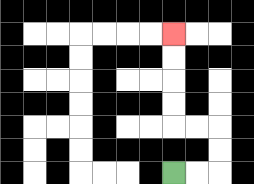{'start': '[7, 7]', 'end': '[7, 1]', 'path_directions': 'R,R,U,U,L,L,U,U,U,U', 'path_coordinates': '[[7, 7], [8, 7], [9, 7], [9, 6], [9, 5], [8, 5], [7, 5], [7, 4], [7, 3], [7, 2], [7, 1]]'}